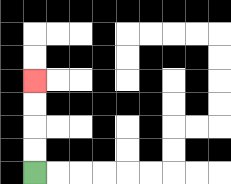{'start': '[1, 7]', 'end': '[1, 3]', 'path_directions': 'U,U,U,U', 'path_coordinates': '[[1, 7], [1, 6], [1, 5], [1, 4], [1, 3]]'}